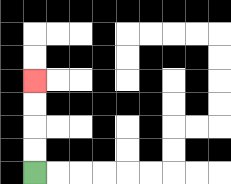{'start': '[1, 7]', 'end': '[1, 3]', 'path_directions': 'U,U,U,U', 'path_coordinates': '[[1, 7], [1, 6], [1, 5], [1, 4], [1, 3]]'}